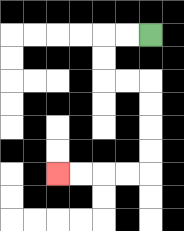{'start': '[6, 1]', 'end': '[2, 7]', 'path_directions': 'L,L,D,D,R,R,D,D,D,D,L,L,L,L', 'path_coordinates': '[[6, 1], [5, 1], [4, 1], [4, 2], [4, 3], [5, 3], [6, 3], [6, 4], [6, 5], [6, 6], [6, 7], [5, 7], [4, 7], [3, 7], [2, 7]]'}